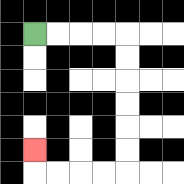{'start': '[1, 1]', 'end': '[1, 6]', 'path_directions': 'R,R,R,R,D,D,D,D,D,D,L,L,L,L,U', 'path_coordinates': '[[1, 1], [2, 1], [3, 1], [4, 1], [5, 1], [5, 2], [5, 3], [5, 4], [5, 5], [5, 6], [5, 7], [4, 7], [3, 7], [2, 7], [1, 7], [1, 6]]'}